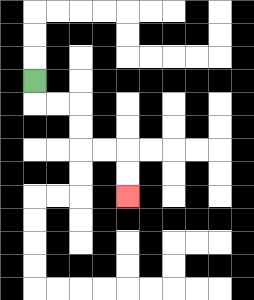{'start': '[1, 3]', 'end': '[5, 8]', 'path_directions': 'D,R,R,D,D,R,R,D,D', 'path_coordinates': '[[1, 3], [1, 4], [2, 4], [3, 4], [3, 5], [3, 6], [4, 6], [5, 6], [5, 7], [5, 8]]'}